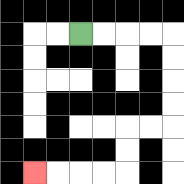{'start': '[3, 1]', 'end': '[1, 7]', 'path_directions': 'R,R,R,R,D,D,D,D,L,L,D,D,L,L,L,L', 'path_coordinates': '[[3, 1], [4, 1], [5, 1], [6, 1], [7, 1], [7, 2], [7, 3], [7, 4], [7, 5], [6, 5], [5, 5], [5, 6], [5, 7], [4, 7], [3, 7], [2, 7], [1, 7]]'}